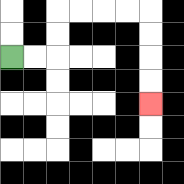{'start': '[0, 2]', 'end': '[6, 4]', 'path_directions': 'R,R,U,U,R,R,R,R,D,D,D,D', 'path_coordinates': '[[0, 2], [1, 2], [2, 2], [2, 1], [2, 0], [3, 0], [4, 0], [5, 0], [6, 0], [6, 1], [6, 2], [6, 3], [6, 4]]'}